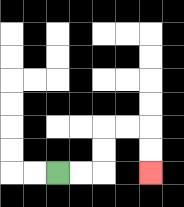{'start': '[2, 7]', 'end': '[6, 7]', 'path_directions': 'R,R,U,U,R,R,D,D', 'path_coordinates': '[[2, 7], [3, 7], [4, 7], [4, 6], [4, 5], [5, 5], [6, 5], [6, 6], [6, 7]]'}